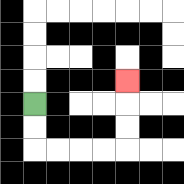{'start': '[1, 4]', 'end': '[5, 3]', 'path_directions': 'D,D,R,R,R,R,U,U,U', 'path_coordinates': '[[1, 4], [1, 5], [1, 6], [2, 6], [3, 6], [4, 6], [5, 6], [5, 5], [5, 4], [5, 3]]'}